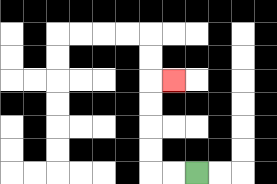{'start': '[8, 7]', 'end': '[7, 3]', 'path_directions': 'L,L,U,U,U,U,R', 'path_coordinates': '[[8, 7], [7, 7], [6, 7], [6, 6], [6, 5], [6, 4], [6, 3], [7, 3]]'}